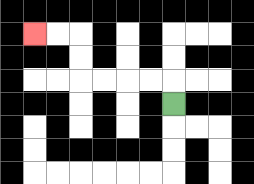{'start': '[7, 4]', 'end': '[1, 1]', 'path_directions': 'U,L,L,L,L,U,U,L,L', 'path_coordinates': '[[7, 4], [7, 3], [6, 3], [5, 3], [4, 3], [3, 3], [3, 2], [3, 1], [2, 1], [1, 1]]'}